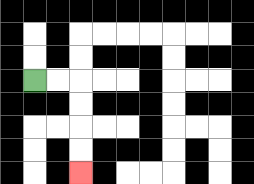{'start': '[1, 3]', 'end': '[3, 7]', 'path_directions': 'R,R,D,D,D,D', 'path_coordinates': '[[1, 3], [2, 3], [3, 3], [3, 4], [3, 5], [3, 6], [3, 7]]'}